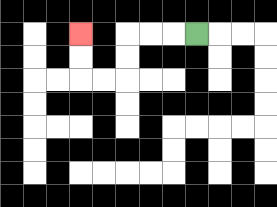{'start': '[8, 1]', 'end': '[3, 1]', 'path_directions': 'L,L,L,D,D,L,L,U,U', 'path_coordinates': '[[8, 1], [7, 1], [6, 1], [5, 1], [5, 2], [5, 3], [4, 3], [3, 3], [3, 2], [3, 1]]'}